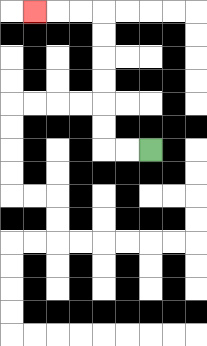{'start': '[6, 6]', 'end': '[1, 0]', 'path_directions': 'L,L,U,U,U,U,U,U,L,L,L', 'path_coordinates': '[[6, 6], [5, 6], [4, 6], [4, 5], [4, 4], [4, 3], [4, 2], [4, 1], [4, 0], [3, 0], [2, 0], [1, 0]]'}